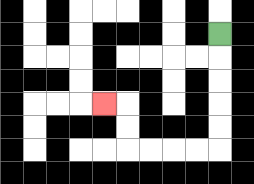{'start': '[9, 1]', 'end': '[4, 4]', 'path_directions': 'D,D,D,D,D,L,L,L,L,U,U,L', 'path_coordinates': '[[9, 1], [9, 2], [9, 3], [9, 4], [9, 5], [9, 6], [8, 6], [7, 6], [6, 6], [5, 6], [5, 5], [5, 4], [4, 4]]'}